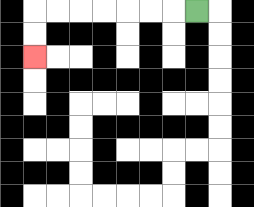{'start': '[8, 0]', 'end': '[1, 2]', 'path_directions': 'L,L,L,L,L,L,L,D,D', 'path_coordinates': '[[8, 0], [7, 0], [6, 0], [5, 0], [4, 0], [3, 0], [2, 0], [1, 0], [1, 1], [1, 2]]'}